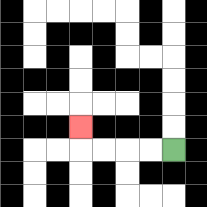{'start': '[7, 6]', 'end': '[3, 5]', 'path_directions': 'L,L,L,L,U', 'path_coordinates': '[[7, 6], [6, 6], [5, 6], [4, 6], [3, 6], [3, 5]]'}